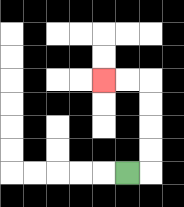{'start': '[5, 7]', 'end': '[4, 3]', 'path_directions': 'R,U,U,U,U,L,L', 'path_coordinates': '[[5, 7], [6, 7], [6, 6], [6, 5], [6, 4], [6, 3], [5, 3], [4, 3]]'}